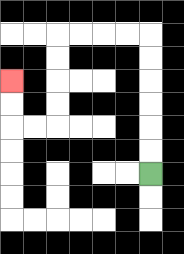{'start': '[6, 7]', 'end': '[0, 3]', 'path_directions': 'U,U,U,U,U,U,L,L,L,L,D,D,D,D,L,L,U,U', 'path_coordinates': '[[6, 7], [6, 6], [6, 5], [6, 4], [6, 3], [6, 2], [6, 1], [5, 1], [4, 1], [3, 1], [2, 1], [2, 2], [2, 3], [2, 4], [2, 5], [1, 5], [0, 5], [0, 4], [0, 3]]'}